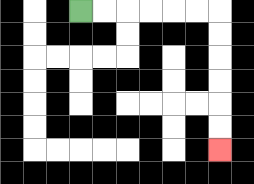{'start': '[3, 0]', 'end': '[9, 6]', 'path_directions': 'R,R,R,R,R,R,D,D,D,D,D,D', 'path_coordinates': '[[3, 0], [4, 0], [5, 0], [6, 0], [7, 0], [8, 0], [9, 0], [9, 1], [9, 2], [9, 3], [9, 4], [9, 5], [9, 6]]'}